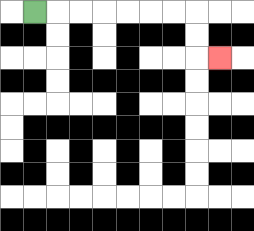{'start': '[1, 0]', 'end': '[9, 2]', 'path_directions': 'R,R,R,R,R,R,R,D,D,R', 'path_coordinates': '[[1, 0], [2, 0], [3, 0], [4, 0], [5, 0], [6, 0], [7, 0], [8, 0], [8, 1], [8, 2], [9, 2]]'}